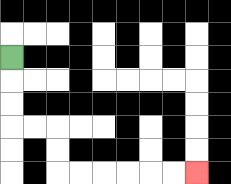{'start': '[0, 2]', 'end': '[8, 7]', 'path_directions': 'D,D,D,R,R,D,D,R,R,R,R,R,R', 'path_coordinates': '[[0, 2], [0, 3], [0, 4], [0, 5], [1, 5], [2, 5], [2, 6], [2, 7], [3, 7], [4, 7], [5, 7], [6, 7], [7, 7], [8, 7]]'}